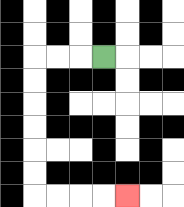{'start': '[4, 2]', 'end': '[5, 8]', 'path_directions': 'L,L,L,D,D,D,D,D,D,R,R,R,R', 'path_coordinates': '[[4, 2], [3, 2], [2, 2], [1, 2], [1, 3], [1, 4], [1, 5], [1, 6], [1, 7], [1, 8], [2, 8], [3, 8], [4, 8], [5, 8]]'}